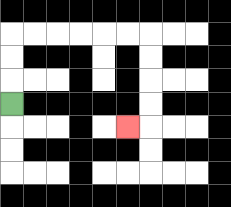{'start': '[0, 4]', 'end': '[5, 5]', 'path_directions': 'U,U,U,R,R,R,R,R,R,D,D,D,D,L', 'path_coordinates': '[[0, 4], [0, 3], [0, 2], [0, 1], [1, 1], [2, 1], [3, 1], [4, 1], [5, 1], [6, 1], [6, 2], [6, 3], [6, 4], [6, 5], [5, 5]]'}